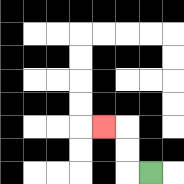{'start': '[6, 7]', 'end': '[4, 5]', 'path_directions': 'L,U,U,L', 'path_coordinates': '[[6, 7], [5, 7], [5, 6], [5, 5], [4, 5]]'}